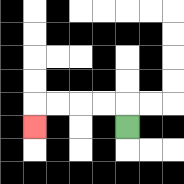{'start': '[5, 5]', 'end': '[1, 5]', 'path_directions': 'U,L,L,L,L,D', 'path_coordinates': '[[5, 5], [5, 4], [4, 4], [3, 4], [2, 4], [1, 4], [1, 5]]'}